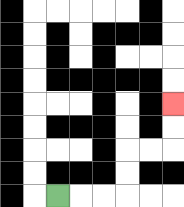{'start': '[2, 8]', 'end': '[7, 4]', 'path_directions': 'R,R,R,U,U,R,R,U,U', 'path_coordinates': '[[2, 8], [3, 8], [4, 8], [5, 8], [5, 7], [5, 6], [6, 6], [7, 6], [7, 5], [7, 4]]'}